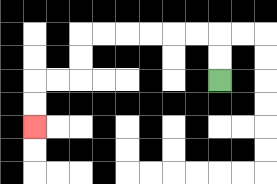{'start': '[9, 3]', 'end': '[1, 5]', 'path_directions': 'U,U,L,L,L,L,L,L,D,D,L,L,D,D', 'path_coordinates': '[[9, 3], [9, 2], [9, 1], [8, 1], [7, 1], [6, 1], [5, 1], [4, 1], [3, 1], [3, 2], [3, 3], [2, 3], [1, 3], [1, 4], [1, 5]]'}